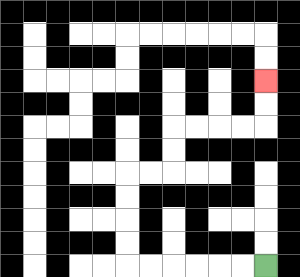{'start': '[11, 11]', 'end': '[11, 3]', 'path_directions': 'L,L,L,L,L,L,U,U,U,U,R,R,U,U,R,R,R,R,U,U', 'path_coordinates': '[[11, 11], [10, 11], [9, 11], [8, 11], [7, 11], [6, 11], [5, 11], [5, 10], [5, 9], [5, 8], [5, 7], [6, 7], [7, 7], [7, 6], [7, 5], [8, 5], [9, 5], [10, 5], [11, 5], [11, 4], [11, 3]]'}